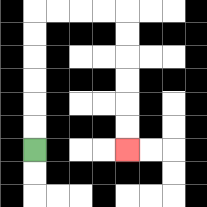{'start': '[1, 6]', 'end': '[5, 6]', 'path_directions': 'U,U,U,U,U,U,R,R,R,R,D,D,D,D,D,D', 'path_coordinates': '[[1, 6], [1, 5], [1, 4], [1, 3], [1, 2], [1, 1], [1, 0], [2, 0], [3, 0], [4, 0], [5, 0], [5, 1], [5, 2], [5, 3], [5, 4], [5, 5], [5, 6]]'}